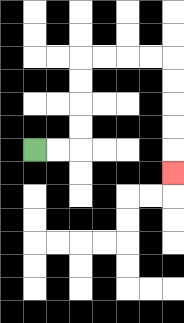{'start': '[1, 6]', 'end': '[7, 7]', 'path_directions': 'R,R,U,U,U,U,R,R,R,R,D,D,D,D,D', 'path_coordinates': '[[1, 6], [2, 6], [3, 6], [3, 5], [3, 4], [3, 3], [3, 2], [4, 2], [5, 2], [6, 2], [7, 2], [7, 3], [7, 4], [7, 5], [7, 6], [7, 7]]'}